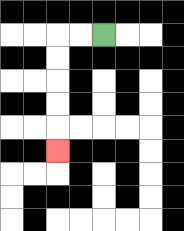{'start': '[4, 1]', 'end': '[2, 6]', 'path_directions': 'L,L,D,D,D,D,D', 'path_coordinates': '[[4, 1], [3, 1], [2, 1], [2, 2], [2, 3], [2, 4], [2, 5], [2, 6]]'}